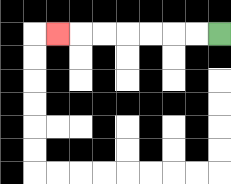{'start': '[9, 1]', 'end': '[2, 1]', 'path_directions': 'L,L,L,L,L,L,L', 'path_coordinates': '[[9, 1], [8, 1], [7, 1], [6, 1], [5, 1], [4, 1], [3, 1], [2, 1]]'}